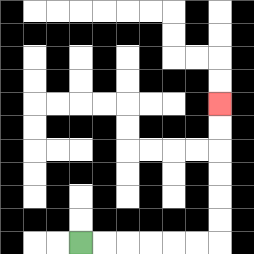{'start': '[3, 10]', 'end': '[9, 4]', 'path_directions': 'R,R,R,R,R,R,U,U,U,U,U,U', 'path_coordinates': '[[3, 10], [4, 10], [5, 10], [6, 10], [7, 10], [8, 10], [9, 10], [9, 9], [9, 8], [9, 7], [9, 6], [9, 5], [9, 4]]'}